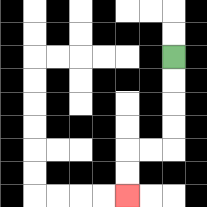{'start': '[7, 2]', 'end': '[5, 8]', 'path_directions': 'D,D,D,D,L,L,D,D', 'path_coordinates': '[[7, 2], [7, 3], [7, 4], [7, 5], [7, 6], [6, 6], [5, 6], [5, 7], [5, 8]]'}